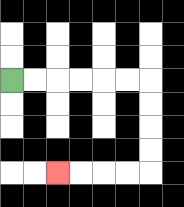{'start': '[0, 3]', 'end': '[2, 7]', 'path_directions': 'R,R,R,R,R,R,D,D,D,D,L,L,L,L', 'path_coordinates': '[[0, 3], [1, 3], [2, 3], [3, 3], [4, 3], [5, 3], [6, 3], [6, 4], [6, 5], [6, 6], [6, 7], [5, 7], [4, 7], [3, 7], [2, 7]]'}